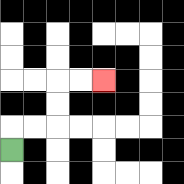{'start': '[0, 6]', 'end': '[4, 3]', 'path_directions': 'U,R,R,U,U,R,R', 'path_coordinates': '[[0, 6], [0, 5], [1, 5], [2, 5], [2, 4], [2, 3], [3, 3], [4, 3]]'}